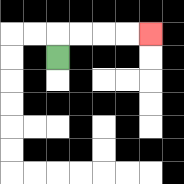{'start': '[2, 2]', 'end': '[6, 1]', 'path_directions': 'U,R,R,R,R', 'path_coordinates': '[[2, 2], [2, 1], [3, 1], [4, 1], [5, 1], [6, 1]]'}